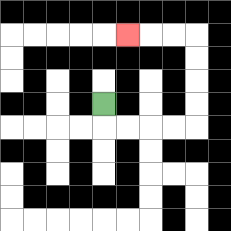{'start': '[4, 4]', 'end': '[5, 1]', 'path_directions': 'D,R,R,R,R,U,U,U,U,L,L,L', 'path_coordinates': '[[4, 4], [4, 5], [5, 5], [6, 5], [7, 5], [8, 5], [8, 4], [8, 3], [8, 2], [8, 1], [7, 1], [6, 1], [5, 1]]'}